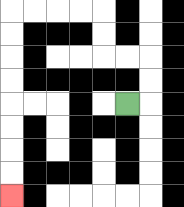{'start': '[5, 4]', 'end': '[0, 8]', 'path_directions': 'R,U,U,L,L,U,U,L,L,L,L,D,D,D,D,D,D,D,D', 'path_coordinates': '[[5, 4], [6, 4], [6, 3], [6, 2], [5, 2], [4, 2], [4, 1], [4, 0], [3, 0], [2, 0], [1, 0], [0, 0], [0, 1], [0, 2], [0, 3], [0, 4], [0, 5], [0, 6], [0, 7], [0, 8]]'}